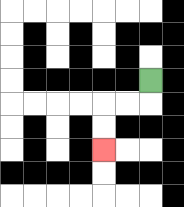{'start': '[6, 3]', 'end': '[4, 6]', 'path_directions': 'D,L,L,D,D', 'path_coordinates': '[[6, 3], [6, 4], [5, 4], [4, 4], [4, 5], [4, 6]]'}